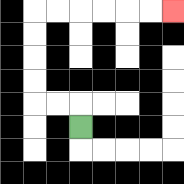{'start': '[3, 5]', 'end': '[7, 0]', 'path_directions': 'U,L,L,U,U,U,U,R,R,R,R,R,R', 'path_coordinates': '[[3, 5], [3, 4], [2, 4], [1, 4], [1, 3], [1, 2], [1, 1], [1, 0], [2, 0], [3, 0], [4, 0], [5, 0], [6, 0], [7, 0]]'}